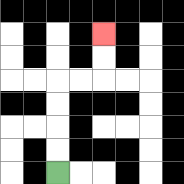{'start': '[2, 7]', 'end': '[4, 1]', 'path_directions': 'U,U,U,U,R,R,U,U', 'path_coordinates': '[[2, 7], [2, 6], [2, 5], [2, 4], [2, 3], [3, 3], [4, 3], [4, 2], [4, 1]]'}